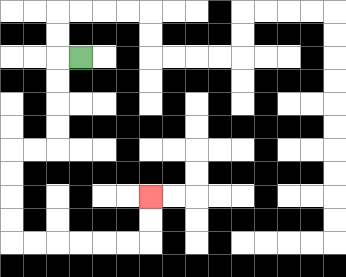{'start': '[3, 2]', 'end': '[6, 8]', 'path_directions': 'L,D,D,D,D,L,L,D,D,D,D,R,R,R,R,R,R,U,U', 'path_coordinates': '[[3, 2], [2, 2], [2, 3], [2, 4], [2, 5], [2, 6], [1, 6], [0, 6], [0, 7], [0, 8], [0, 9], [0, 10], [1, 10], [2, 10], [3, 10], [4, 10], [5, 10], [6, 10], [6, 9], [6, 8]]'}